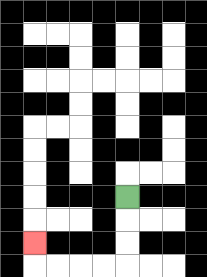{'start': '[5, 8]', 'end': '[1, 10]', 'path_directions': 'D,D,D,L,L,L,L,U', 'path_coordinates': '[[5, 8], [5, 9], [5, 10], [5, 11], [4, 11], [3, 11], [2, 11], [1, 11], [1, 10]]'}